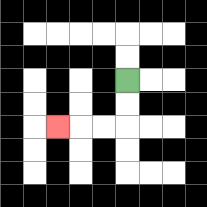{'start': '[5, 3]', 'end': '[2, 5]', 'path_directions': 'D,D,L,L,L', 'path_coordinates': '[[5, 3], [5, 4], [5, 5], [4, 5], [3, 5], [2, 5]]'}